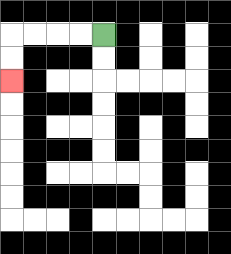{'start': '[4, 1]', 'end': '[0, 3]', 'path_directions': 'L,L,L,L,D,D', 'path_coordinates': '[[4, 1], [3, 1], [2, 1], [1, 1], [0, 1], [0, 2], [0, 3]]'}